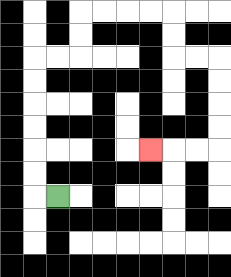{'start': '[2, 8]', 'end': '[6, 6]', 'path_directions': 'L,U,U,U,U,U,U,R,R,U,U,R,R,R,R,D,D,R,R,D,D,D,D,L,L,L', 'path_coordinates': '[[2, 8], [1, 8], [1, 7], [1, 6], [1, 5], [1, 4], [1, 3], [1, 2], [2, 2], [3, 2], [3, 1], [3, 0], [4, 0], [5, 0], [6, 0], [7, 0], [7, 1], [7, 2], [8, 2], [9, 2], [9, 3], [9, 4], [9, 5], [9, 6], [8, 6], [7, 6], [6, 6]]'}